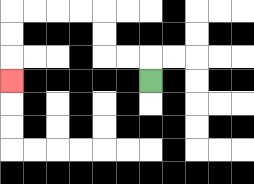{'start': '[6, 3]', 'end': '[0, 3]', 'path_directions': 'U,L,L,U,U,L,L,L,L,D,D,D', 'path_coordinates': '[[6, 3], [6, 2], [5, 2], [4, 2], [4, 1], [4, 0], [3, 0], [2, 0], [1, 0], [0, 0], [0, 1], [0, 2], [0, 3]]'}